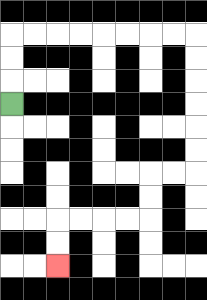{'start': '[0, 4]', 'end': '[2, 11]', 'path_directions': 'U,U,U,R,R,R,R,R,R,R,R,D,D,D,D,D,D,L,L,D,D,L,L,L,L,D,D', 'path_coordinates': '[[0, 4], [0, 3], [0, 2], [0, 1], [1, 1], [2, 1], [3, 1], [4, 1], [5, 1], [6, 1], [7, 1], [8, 1], [8, 2], [8, 3], [8, 4], [8, 5], [8, 6], [8, 7], [7, 7], [6, 7], [6, 8], [6, 9], [5, 9], [4, 9], [3, 9], [2, 9], [2, 10], [2, 11]]'}